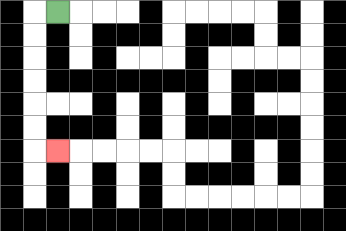{'start': '[2, 0]', 'end': '[2, 6]', 'path_directions': 'L,D,D,D,D,D,D,R', 'path_coordinates': '[[2, 0], [1, 0], [1, 1], [1, 2], [1, 3], [1, 4], [1, 5], [1, 6], [2, 6]]'}